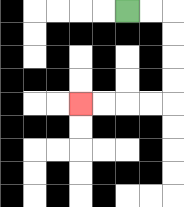{'start': '[5, 0]', 'end': '[3, 4]', 'path_directions': 'R,R,D,D,D,D,L,L,L,L', 'path_coordinates': '[[5, 0], [6, 0], [7, 0], [7, 1], [7, 2], [7, 3], [7, 4], [6, 4], [5, 4], [4, 4], [3, 4]]'}